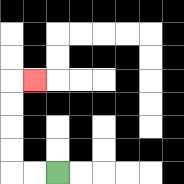{'start': '[2, 7]', 'end': '[1, 3]', 'path_directions': 'L,L,U,U,U,U,R', 'path_coordinates': '[[2, 7], [1, 7], [0, 7], [0, 6], [0, 5], [0, 4], [0, 3], [1, 3]]'}